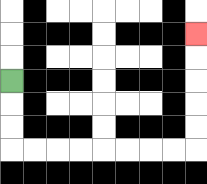{'start': '[0, 3]', 'end': '[8, 1]', 'path_directions': 'D,D,D,R,R,R,R,R,R,R,R,U,U,U,U,U', 'path_coordinates': '[[0, 3], [0, 4], [0, 5], [0, 6], [1, 6], [2, 6], [3, 6], [4, 6], [5, 6], [6, 6], [7, 6], [8, 6], [8, 5], [8, 4], [8, 3], [8, 2], [8, 1]]'}